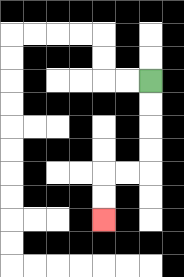{'start': '[6, 3]', 'end': '[4, 9]', 'path_directions': 'D,D,D,D,L,L,D,D', 'path_coordinates': '[[6, 3], [6, 4], [6, 5], [6, 6], [6, 7], [5, 7], [4, 7], [4, 8], [4, 9]]'}